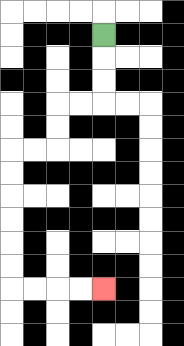{'start': '[4, 1]', 'end': '[4, 12]', 'path_directions': 'D,D,D,L,L,D,D,L,L,D,D,D,D,D,D,R,R,R,R', 'path_coordinates': '[[4, 1], [4, 2], [4, 3], [4, 4], [3, 4], [2, 4], [2, 5], [2, 6], [1, 6], [0, 6], [0, 7], [0, 8], [0, 9], [0, 10], [0, 11], [0, 12], [1, 12], [2, 12], [3, 12], [4, 12]]'}